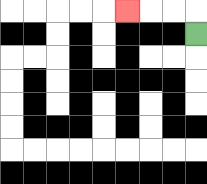{'start': '[8, 1]', 'end': '[5, 0]', 'path_directions': 'U,L,L,L', 'path_coordinates': '[[8, 1], [8, 0], [7, 0], [6, 0], [5, 0]]'}